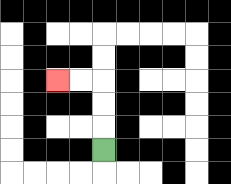{'start': '[4, 6]', 'end': '[2, 3]', 'path_directions': 'U,U,U,L,L', 'path_coordinates': '[[4, 6], [4, 5], [4, 4], [4, 3], [3, 3], [2, 3]]'}